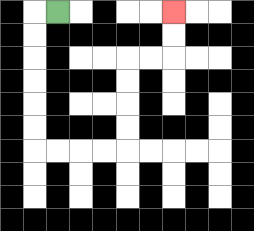{'start': '[2, 0]', 'end': '[7, 0]', 'path_directions': 'L,D,D,D,D,D,D,R,R,R,R,U,U,U,U,R,R,U,U', 'path_coordinates': '[[2, 0], [1, 0], [1, 1], [1, 2], [1, 3], [1, 4], [1, 5], [1, 6], [2, 6], [3, 6], [4, 6], [5, 6], [5, 5], [5, 4], [5, 3], [5, 2], [6, 2], [7, 2], [7, 1], [7, 0]]'}